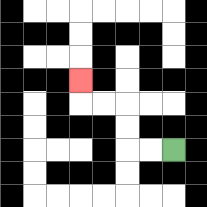{'start': '[7, 6]', 'end': '[3, 3]', 'path_directions': 'L,L,U,U,L,L,U', 'path_coordinates': '[[7, 6], [6, 6], [5, 6], [5, 5], [5, 4], [4, 4], [3, 4], [3, 3]]'}